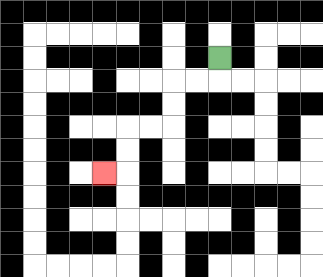{'start': '[9, 2]', 'end': '[4, 7]', 'path_directions': 'D,L,L,D,D,L,L,D,D,L', 'path_coordinates': '[[9, 2], [9, 3], [8, 3], [7, 3], [7, 4], [7, 5], [6, 5], [5, 5], [5, 6], [5, 7], [4, 7]]'}